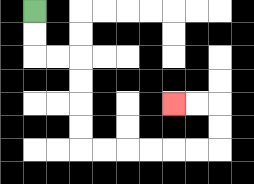{'start': '[1, 0]', 'end': '[7, 4]', 'path_directions': 'D,D,R,R,D,D,D,D,R,R,R,R,R,R,U,U,L,L', 'path_coordinates': '[[1, 0], [1, 1], [1, 2], [2, 2], [3, 2], [3, 3], [3, 4], [3, 5], [3, 6], [4, 6], [5, 6], [6, 6], [7, 6], [8, 6], [9, 6], [9, 5], [9, 4], [8, 4], [7, 4]]'}